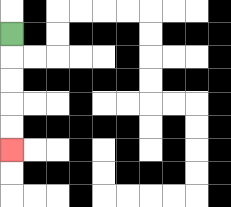{'start': '[0, 1]', 'end': '[0, 6]', 'path_directions': 'D,D,D,D,D', 'path_coordinates': '[[0, 1], [0, 2], [0, 3], [0, 4], [0, 5], [0, 6]]'}